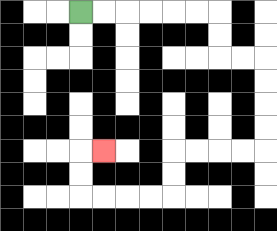{'start': '[3, 0]', 'end': '[4, 6]', 'path_directions': 'R,R,R,R,R,R,D,D,R,R,D,D,D,D,L,L,L,L,D,D,L,L,L,L,U,U,R', 'path_coordinates': '[[3, 0], [4, 0], [5, 0], [6, 0], [7, 0], [8, 0], [9, 0], [9, 1], [9, 2], [10, 2], [11, 2], [11, 3], [11, 4], [11, 5], [11, 6], [10, 6], [9, 6], [8, 6], [7, 6], [7, 7], [7, 8], [6, 8], [5, 8], [4, 8], [3, 8], [3, 7], [3, 6], [4, 6]]'}